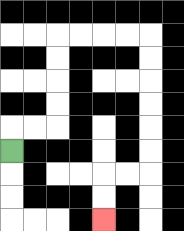{'start': '[0, 6]', 'end': '[4, 9]', 'path_directions': 'U,R,R,U,U,U,U,R,R,R,R,D,D,D,D,D,D,L,L,D,D', 'path_coordinates': '[[0, 6], [0, 5], [1, 5], [2, 5], [2, 4], [2, 3], [2, 2], [2, 1], [3, 1], [4, 1], [5, 1], [6, 1], [6, 2], [6, 3], [6, 4], [6, 5], [6, 6], [6, 7], [5, 7], [4, 7], [4, 8], [4, 9]]'}